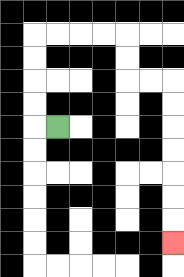{'start': '[2, 5]', 'end': '[7, 10]', 'path_directions': 'L,U,U,U,U,R,R,R,R,D,D,R,R,D,D,D,D,D,D,D', 'path_coordinates': '[[2, 5], [1, 5], [1, 4], [1, 3], [1, 2], [1, 1], [2, 1], [3, 1], [4, 1], [5, 1], [5, 2], [5, 3], [6, 3], [7, 3], [7, 4], [7, 5], [7, 6], [7, 7], [7, 8], [7, 9], [7, 10]]'}